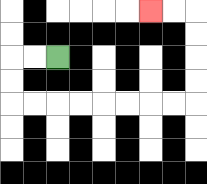{'start': '[2, 2]', 'end': '[6, 0]', 'path_directions': 'L,L,D,D,R,R,R,R,R,R,R,R,U,U,U,U,L,L', 'path_coordinates': '[[2, 2], [1, 2], [0, 2], [0, 3], [0, 4], [1, 4], [2, 4], [3, 4], [4, 4], [5, 4], [6, 4], [7, 4], [8, 4], [8, 3], [8, 2], [8, 1], [8, 0], [7, 0], [6, 0]]'}